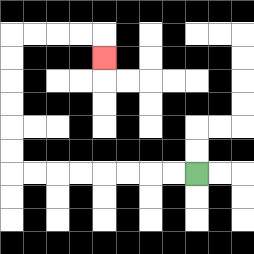{'start': '[8, 7]', 'end': '[4, 2]', 'path_directions': 'L,L,L,L,L,L,L,L,U,U,U,U,U,U,R,R,R,R,D', 'path_coordinates': '[[8, 7], [7, 7], [6, 7], [5, 7], [4, 7], [3, 7], [2, 7], [1, 7], [0, 7], [0, 6], [0, 5], [0, 4], [0, 3], [0, 2], [0, 1], [1, 1], [2, 1], [3, 1], [4, 1], [4, 2]]'}